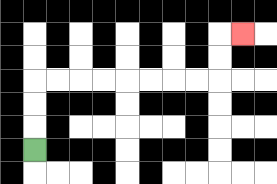{'start': '[1, 6]', 'end': '[10, 1]', 'path_directions': 'U,U,U,R,R,R,R,R,R,R,R,U,U,R', 'path_coordinates': '[[1, 6], [1, 5], [1, 4], [1, 3], [2, 3], [3, 3], [4, 3], [5, 3], [6, 3], [7, 3], [8, 3], [9, 3], [9, 2], [9, 1], [10, 1]]'}